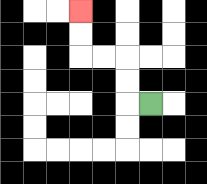{'start': '[6, 4]', 'end': '[3, 0]', 'path_directions': 'L,U,U,L,L,U,U', 'path_coordinates': '[[6, 4], [5, 4], [5, 3], [5, 2], [4, 2], [3, 2], [3, 1], [3, 0]]'}